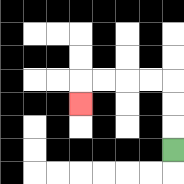{'start': '[7, 6]', 'end': '[3, 4]', 'path_directions': 'U,U,U,L,L,L,L,D', 'path_coordinates': '[[7, 6], [7, 5], [7, 4], [7, 3], [6, 3], [5, 3], [4, 3], [3, 3], [3, 4]]'}